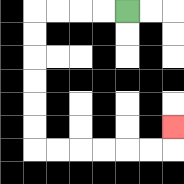{'start': '[5, 0]', 'end': '[7, 5]', 'path_directions': 'L,L,L,L,D,D,D,D,D,D,R,R,R,R,R,R,U', 'path_coordinates': '[[5, 0], [4, 0], [3, 0], [2, 0], [1, 0], [1, 1], [1, 2], [1, 3], [1, 4], [1, 5], [1, 6], [2, 6], [3, 6], [4, 6], [5, 6], [6, 6], [7, 6], [7, 5]]'}